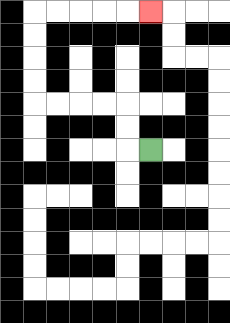{'start': '[6, 6]', 'end': '[6, 0]', 'path_directions': 'L,U,U,L,L,L,L,U,U,U,U,R,R,R,R,R', 'path_coordinates': '[[6, 6], [5, 6], [5, 5], [5, 4], [4, 4], [3, 4], [2, 4], [1, 4], [1, 3], [1, 2], [1, 1], [1, 0], [2, 0], [3, 0], [4, 0], [5, 0], [6, 0]]'}